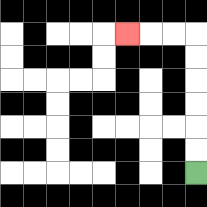{'start': '[8, 7]', 'end': '[5, 1]', 'path_directions': 'U,U,U,U,U,U,L,L,L', 'path_coordinates': '[[8, 7], [8, 6], [8, 5], [8, 4], [8, 3], [8, 2], [8, 1], [7, 1], [6, 1], [5, 1]]'}